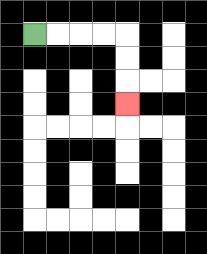{'start': '[1, 1]', 'end': '[5, 4]', 'path_directions': 'R,R,R,R,D,D,D', 'path_coordinates': '[[1, 1], [2, 1], [3, 1], [4, 1], [5, 1], [5, 2], [5, 3], [5, 4]]'}